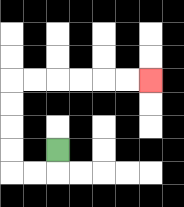{'start': '[2, 6]', 'end': '[6, 3]', 'path_directions': 'D,L,L,U,U,U,U,R,R,R,R,R,R', 'path_coordinates': '[[2, 6], [2, 7], [1, 7], [0, 7], [0, 6], [0, 5], [0, 4], [0, 3], [1, 3], [2, 3], [3, 3], [4, 3], [5, 3], [6, 3]]'}